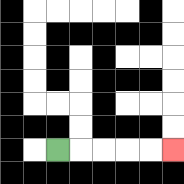{'start': '[2, 6]', 'end': '[7, 6]', 'path_directions': 'R,R,R,R,R', 'path_coordinates': '[[2, 6], [3, 6], [4, 6], [5, 6], [6, 6], [7, 6]]'}